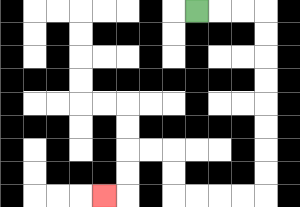{'start': '[8, 0]', 'end': '[4, 8]', 'path_directions': 'R,R,R,D,D,D,D,D,D,D,D,L,L,L,L,U,U,L,L,D,D,L', 'path_coordinates': '[[8, 0], [9, 0], [10, 0], [11, 0], [11, 1], [11, 2], [11, 3], [11, 4], [11, 5], [11, 6], [11, 7], [11, 8], [10, 8], [9, 8], [8, 8], [7, 8], [7, 7], [7, 6], [6, 6], [5, 6], [5, 7], [5, 8], [4, 8]]'}